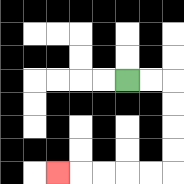{'start': '[5, 3]', 'end': '[2, 7]', 'path_directions': 'R,R,D,D,D,D,L,L,L,L,L', 'path_coordinates': '[[5, 3], [6, 3], [7, 3], [7, 4], [7, 5], [7, 6], [7, 7], [6, 7], [5, 7], [4, 7], [3, 7], [2, 7]]'}